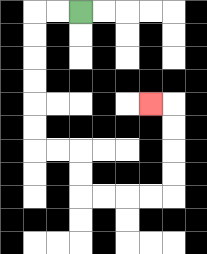{'start': '[3, 0]', 'end': '[6, 4]', 'path_directions': 'L,L,D,D,D,D,D,D,R,R,D,D,R,R,R,R,U,U,U,U,L', 'path_coordinates': '[[3, 0], [2, 0], [1, 0], [1, 1], [1, 2], [1, 3], [1, 4], [1, 5], [1, 6], [2, 6], [3, 6], [3, 7], [3, 8], [4, 8], [5, 8], [6, 8], [7, 8], [7, 7], [7, 6], [7, 5], [7, 4], [6, 4]]'}